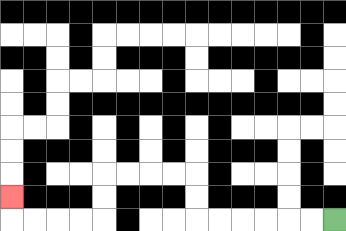{'start': '[14, 9]', 'end': '[0, 8]', 'path_directions': 'L,L,L,L,L,L,U,U,L,L,L,L,D,D,L,L,L,L,U', 'path_coordinates': '[[14, 9], [13, 9], [12, 9], [11, 9], [10, 9], [9, 9], [8, 9], [8, 8], [8, 7], [7, 7], [6, 7], [5, 7], [4, 7], [4, 8], [4, 9], [3, 9], [2, 9], [1, 9], [0, 9], [0, 8]]'}